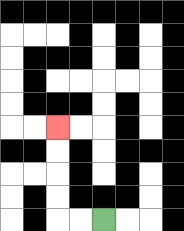{'start': '[4, 9]', 'end': '[2, 5]', 'path_directions': 'L,L,U,U,U,U', 'path_coordinates': '[[4, 9], [3, 9], [2, 9], [2, 8], [2, 7], [2, 6], [2, 5]]'}